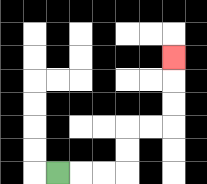{'start': '[2, 7]', 'end': '[7, 2]', 'path_directions': 'R,R,R,U,U,R,R,U,U,U', 'path_coordinates': '[[2, 7], [3, 7], [4, 7], [5, 7], [5, 6], [5, 5], [6, 5], [7, 5], [7, 4], [7, 3], [7, 2]]'}